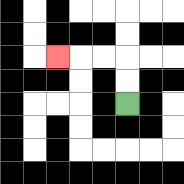{'start': '[5, 4]', 'end': '[2, 2]', 'path_directions': 'U,U,L,L,L', 'path_coordinates': '[[5, 4], [5, 3], [5, 2], [4, 2], [3, 2], [2, 2]]'}